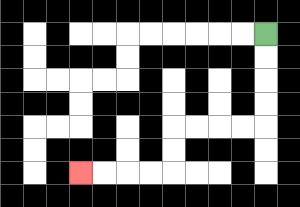{'start': '[11, 1]', 'end': '[3, 7]', 'path_directions': 'D,D,D,D,L,L,L,L,D,D,L,L,L,L', 'path_coordinates': '[[11, 1], [11, 2], [11, 3], [11, 4], [11, 5], [10, 5], [9, 5], [8, 5], [7, 5], [7, 6], [7, 7], [6, 7], [5, 7], [4, 7], [3, 7]]'}